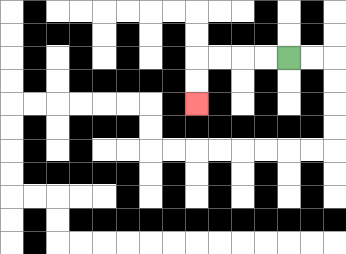{'start': '[12, 2]', 'end': '[8, 4]', 'path_directions': 'L,L,L,L,D,D', 'path_coordinates': '[[12, 2], [11, 2], [10, 2], [9, 2], [8, 2], [8, 3], [8, 4]]'}